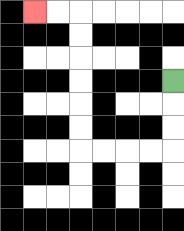{'start': '[7, 3]', 'end': '[1, 0]', 'path_directions': 'D,D,D,L,L,L,L,U,U,U,U,U,U,L,L', 'path_coordinates': '[[7, 3], [7, 4], [7, 5], [7, 6], [6, 6], [5, 6], [4, 6], [3, 6], [3, 5], [3, 4], [3, 3], [3, 2], [3, 1], [3, 0], [2, 0], [1, 0]]'}